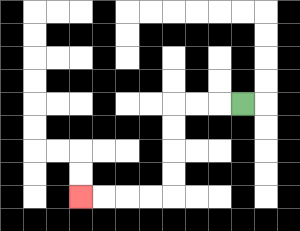{'start': '[10, 4]', 'end': '[3, 8]', 'path_directions': 'L,L,L,D,D,D,D,L,L,L,L', 'path_coordinates': '[[10, 4], [9, 4], [8, 4], [7, 4], [7, 5], [7, 6], [7, 7], [7, 8], [6, 8], [5, 8], [4, 8], [3, 8]]'}